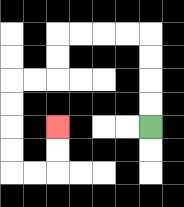{'start': '[6, 5]', 'end': '[2, 5]', 'path_directions': 'U,U,U,U,L,L,L,L,D,D,L,L,D,D,D,D,R,R,U,U', 'path_coordinates': '[[6, 5], [6, 4], [6, 3], [6, 2], [6, 1], [5, 1], [4, 1], [3, 1], [2, 1], [2, 2], [2, 3], [1, 3], [0, 3], [0, 4], [0, 5], [0, 6], [0, 7], [1, 7], [2, 7], [2, 6], [2, 5]]'}